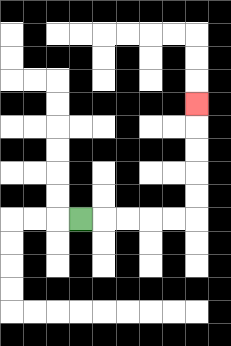{'start': '[3, 9]', 'end': '[8, 4]', 'path_directions': 'R,R,R,R,R,U,U,U,U,U', 'path_coordinates': '[[3, 9], [4, 9], [5, 9], [6, 9], [7, 9], [8, 9], [8, 8], [8, 7], [8, 6], [8, 5], [8, 4]]'}